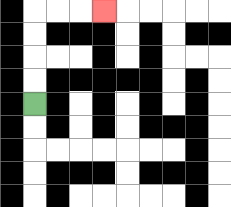{'start': '[1, 4]', 'end': '[4, 0]', 'path_directions': 'U,U,U,U,R,R,R', 'path_coordinates': '[[1, 4], [1, 3], [1, 2], [1, 1], [1, 0], [2, 0], [3, 0], [4, 0]]'}